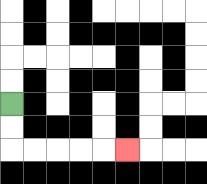{'start': '[0, 4]', 'end': '[5, 6]', 'path_directions': 'D,D,R,R,R,R,R', 'path_coordinates': '[[0, 4], [0, 5], [0, 6], [1, 6], [2, 6], [3, 6], [4, 6], [5, 6]]'}